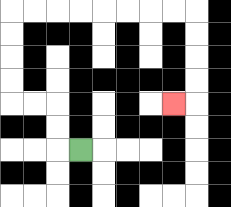{'start': '[3, 6]', 'end': '[7, 4]', 'path_directions': 'L,U,U,L,L,U,U,U,U,R,R,R,R,R,R,R,R,D,D,D,D,L', 'path_coordinates': '[[3, 6], [2, 6], [2, 5], [2, 4], [1, 4], [0, 4], [0, 3], [0, 2], [0, 1], [0, 0], [1, 0], [2, 0], [3, 0], [4, 0], [5, 0], [6, 0], [7, 0], [8, 0], [8, 1], [8, 2], [8, 3], [8, 4], [7, 4]]'}